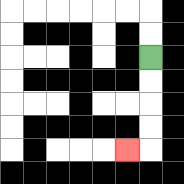{'start': '[6, 2]', 'end': '[5, 6]', 'path_directions': 'D,D,D,D,L', 'path_coordinates': '[[6, 2], [6, 3], [6, 4], [6, 5], [6, 6], [5, 6]]'}